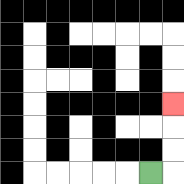{'start': '[6, 7]', 'end': '[7, 4]', 'path_directions': 'R,U,U,U', 'path_coordinates': '[[6, 7], [7, 7], [7, 6], [7, 5], [7, 4]]'}